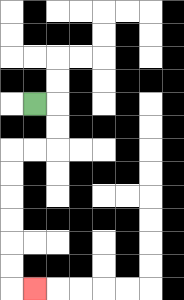{'start': '[1, 4]', 'end': '[1, 12]', 'path_directions': 'R,D,D,L,L,D,D,D,D,D,D,R', 'path_coordinates': '[[1, 4], [2, 4], [2, 5], [2, 6], [1, 6], [0, 6], [0, 7], [0, 8], [0, 9], [0, 10], [0, 11], [0, 12], [1, 12]]'}